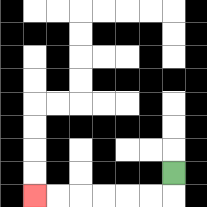{'start': '[7, 7]', 'end': '[1, 8]', 'path_directions': 'D,L,L,L,L,L,L', 'path_coordinates': '[[7, 7], [7, 8], [6, 8], [5, 8], [4, 8], [3, 8], [2, 8], [1, 8]]'}